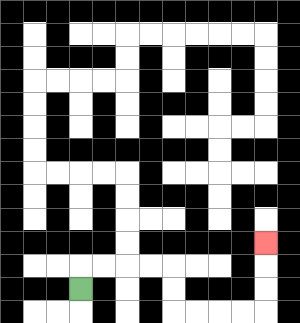{'start': '[3, 12]', 'end': '[11, 10]', 'path_directions': 'U,R,R,R,R,D,D,R,R,R,R,U,U,U', 'path_coordinates': '[[3, 12], [3, 11], [4, 11], [5, 11], [6, 11], [7, 11], [7, 12], [7, 13], [8, 13], [9, 13], [10, 13], [11, 13], [11, 12], [11, 11], [11, 10]]'}